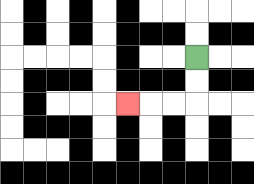{'start': '[8, 2]', 'end': '[5, 4]', 'path_directions': 'D,D,L,L,L', 'path_coordinates': '[[8, 2], [8, 3], [8, 4], [7, 4], [6, 4], [5, 4]]'}